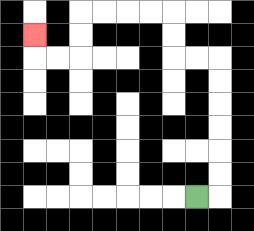{'start': '[8, 8]', 'end': '[1, 1]', 'path_directions': 'R,U,U,U,U,U,U,L,L,U,U,L,L,L,L,D,D,L,L,U', 'path_coordinates': '[[8, 8], [9, 8], [9, 7], [9, 6], [9, 5], [9, 4], [9, 3], [9, 2], [8, 2], [7, 2], [7, 1], [7, 0], [6, 0], [5, 0], [4, 0], [3, 0], [3, 1], [3, 2], [2, 2], [1, 2], [1, 1]]'}